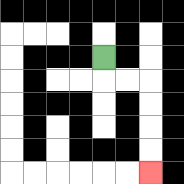{'start': '[4, 2]', 'end': '[6, 7]', 'path_directions': 'D,R,R,D,D,D,D', 'path_coordinates': '[[4, 2], [4, 3], [5, 3], [6, 3], [6, 4], [6, 5], [6, 6], [6, 7]]'}